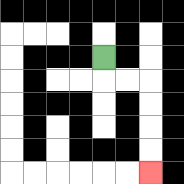{'start': '[4, 2]', 'end': '[6, 7]', 'path_directions': 'D,R,R,D,D,D,D', 'path_coordinates': '[[4, 2], [4, 3], [5, 3], [6, 3], [6, 4], [6, 5], [6, 6], [6, 7]]'}